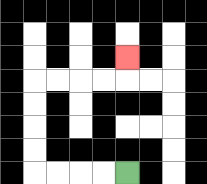{'start': '[5, 7]', 'end': '[5, 2]', 'path_directions': 'L,L,L,L,U,U,U,U,R,R,R,R,U', 'path_coordinates': '[[5, 7], [4, 7], [3, 7], [2, 7], [1, 7], [1, 6], [1, 5], [1, 4], [1, 3], [2, 3], [3, 3], [4, 3], [5, 3], [5, 2]]'}